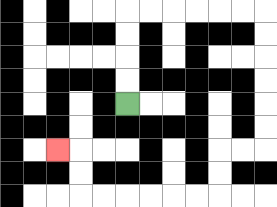{'start': '[5, 4]', 'end': '[2, 6]', 'path_directions': 'U,U,U,U,R,R,R,R,R,R,D,D,D,D,D,D,L,L,D,D,L,L,L,L,L,L,U,U,L', 'path_coordinates': '[[5, 4], [5, 3], [5, 2], [5, 1], [5, 0], [6, 0], [7, 0], [8, 0], [9, 0], [10, 0], [11, 0], [11, 1], [11, 2], [11, 3], [11, 4], [11, 5], [11, 6], [10, 6], [9, 6], [9, 7], [9, 8], [8, 8], [7, 8], [6, 8], [5, 8], [4, 8], [3, 8], [3, 7], [3, 6], [2, 6]]'}